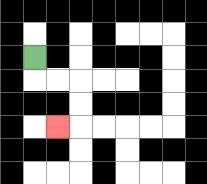{'start': '[1, 2]', 'end': '[2, 5]', 'path_directions': 'D,R,R,D,D,L', 'path_coordinates': '[[1, 2], [1, 3], [2, 3], [3, 3], [3, 4], [3, 5], [2, 5]]'}